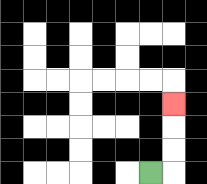{'start': '[6, 7]', 'end': '[7, 4]', 'path_directions': 'R,U,U,U', 'path_coordinates': '[[6, 7], [7, 7], [7, 6], [7, 5], [7, 4]]'}